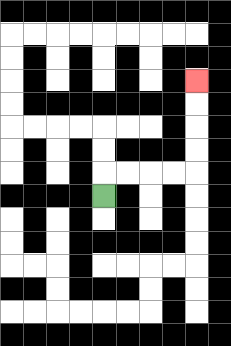{'start': '[4, 8]', 'end': '[8, 3]', 'path_directions': 'U,R,R,R,R,U,U,U,U', 'path_coordinates': '[[4, 8], [4, 7], [5, 7], [6, 7], [7, 7], [8, 7], [8, 6], [8, 5], [8, 4], [8, 3]]'}